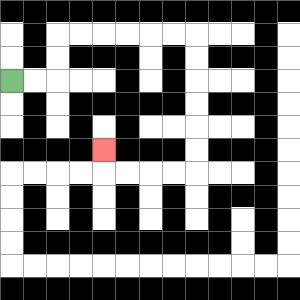{'start': '[0, 3]', 'end': '[4, 6]', 'path_directions': 'R,R,U,U,R,R,R,R,R,R,D,D,D,D,D,D,L,L,L,L,U', 'path_coordinates': '[[0, 3], [1, 3], [2, 3], [2, 2], [2, 1], [3, 1], [4, 1], [5, 1], [6, 1], [7, 1], [8, 1], [8, 2], [8, 3], [8, 4], [8, 5], [8, 6], [8, 7], [7, 7], [6, 7], [5, 7], [4, 7], [4, 6]]'}